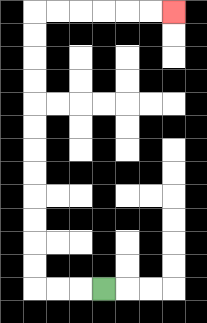{'start': '[4, 12]', 'end': '[7, 0]', 'path_directions': 'L,L,L,U,U,U,U,U,U,U,U,U,U,U,U,R,R,R,R,R,R', 'path_coordinates': '[[4, 12], [3, 12], [2, 12], [1, 12], [1, 11], [1, 10], [1, 9], [1, 8], [1, 7], [1, 6], [1, 5], [1, 4], [1, 3], [1, 2], [1, 1], [1, 0], [2, 0], [3, 0], [4, 0], [5, 0], [6, 0], [7, 0]]'}